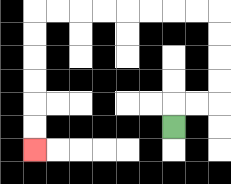{'start': '[7, 5]', 'end': '[1, 6]', 'path_directions': 'U,R,R,U,U,U,U,L,L,L,L,L,L,L,L,D,D,D,D,D,D', 'path_coordinates': '[[7, 5], [7, 4], [8, 4], [9, 4], [9, 3], [9, 2], [9, 1], [9, 0], [8, 0], [7, 0], [6, 0], [5, 0], [4, 0], [3, 0], [2, 0], [1, 0], [1, 1], [1, 2], [1, 3], [1, 4], [1, 5], [1, 6]]'}